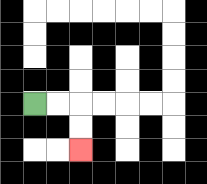{'start': '[1, 4]', 'end': '[3, 6]', 'path_directions': 'R,R,D,D', 'path_coordinates': '[[1, 4], [2, 4], [3, 4], [3, 5], [3, 6]]'}